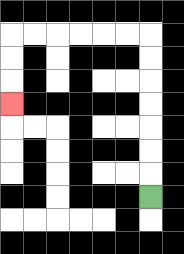{'start': '[6, 8]', 'end': '[0, 4]', 'path_directions': 'U,U,U,U,U,U,U,L,L,L,L,L,L,D,D,D', 'path_coordinates': '[[6, 8], [6, 7], [6, 6], [6, 5], [6, 4], [6, 3], [6, 2], [6, 1], [5, 1], [4, 1], [3, 1], [2, 1], [1, 1], [0, 1], [0, 2], [0, 3], [0, 4]]'}